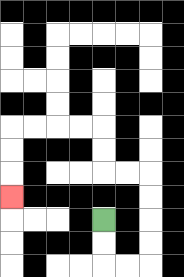{'start': '[4, 9]', 'end': '[0, 8]', 'path_directions': 'D,D,R,R,U,U,U,U,L,L,U,U,L,L,L,L,D,D,D', 'path_coordinates': '[[4, 9], [4, 10], [4, 11], [5, 11], [6, 11], [6, 10], [6, 9], [6, 8], [6, 7], [5, 7], [4, 7], [4, 6], [4, 5], [3, 5], [2, 5], [1, 5], [0, 5], [0, 6], [0, 7], [0, 8]]'}